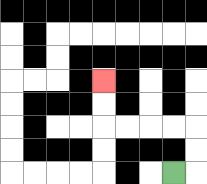{'start': '[7, 7]', 'end': '[4, 3]', 'path_directions': 'R,U,U,L,L,L,L,U,U', 'path_coordinates': '[[7, 7], [8, 7], [8, 6], [8, 5], [7, 5], [6, 5], [5, 5], [4, 5], [4, 4], [4, 3]]'}